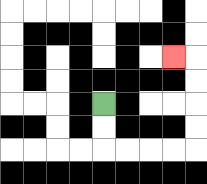{'start': '[4, 4]', 'end': '[7, 2]', 'path_directions': 'D,D,R,R,R,R,U,U,U,U,L', 'path_coordinates': '[[4, 4], [4, 5], [4, 6], [5, 6], [6, 6], [7, 6], [8, 6], [8, 5], [8, 4], [8, 3], [8, 2], [7, 2]]'}